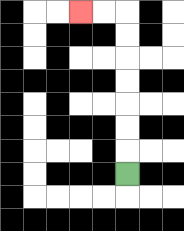{'start': '[5, 7]', 'end': '[3, 0]', 'path_directions': 'U,U,U,U,U,U,U,L,L', 'path_coordinates': '[[5, 7], [5, 6], [5, 5], [5, 4], [5, 3], [5, 2], [5, 1], [5, 0], [4, 0], [3, 0]]'}